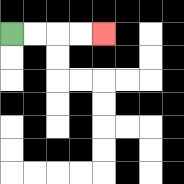{'start': '[0, 1]', 'end': '[4, 1]', 'path_directions': 'R,R,R,R', 'path_coordinates': '[[0, 1], [1, 1], [2, 1], [3, 1], [4, 1]]'}